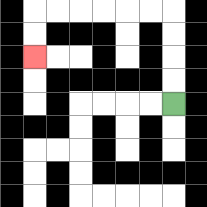{'start': '[7, 4]', 'end': '[1, 2]', 'path_directions': 'U,U,U,U,L,L,L,L,L,L,D,D', 'path_coordinates': '[[7, 4], [7, 3], [7, 2], [7, 1], [7, 0], [6, 0], [5, 0], [4, 0], [3, 0], [2, 0], [1, 0], [1, 1], [1, 2]]'}